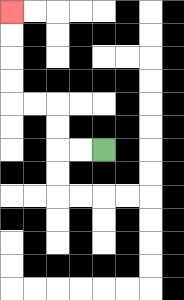{'start': '[4, 6]', 'end': '[0, 0]', 'path_directions': 'L,L,U,U,L,L,U,U,U,U', 'path_coordinates': '[[4, 6], [3, 6], [2, 6], [2, 5], [2, 4], [1, 4], [0, 4], [0, 3], [0, 2], [0, 1], [0, 0]]'}